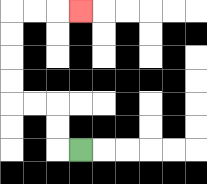{'start': '[3, 6]', 'end': '[3, 0]', 'path_directions': 'L,U,U,L,L,U,U,U,U,R,R,R', 'path_coordinates': '[[3, 6], [2, 6], [2, 5], [2, 4], [1, 4], [0, 4], [0, 3], [0, 2], [0, 1], [0, 0], [1, 0], [2, 0], [3, 0]]'}